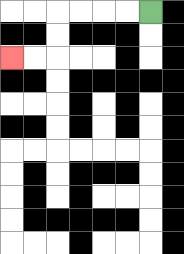{'start': '[6, 0]', 'end': '[0, 2]', 'path_directions': 'L,L,L,L,D,D,L,L', 'path_coordinates': '[[6, 0], [5, 0], [4, 0], [3, 0], [2, 0], [2, 1], [2, 2], [1, 2], [0, 2]]'}